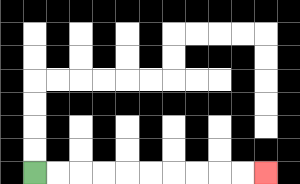{'start': '[1, 7]', 'end': '[11, 7]', 'path_directions': 'R,R,R,R,R,R,R,R,R,R', 'path_coordinates': '[[1, 7], [2, 7], [3, 7], [4, 7], [5, 7], [6, 7], [7, 7], [8, 7], [9, 7], [10, 7], [11, 7]]'}